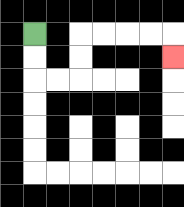{'start': '[1, 1]', 'end': '[7, 2]', 'path_directions': 'D,D,R,R,U,U,R,R,R,R,D', 'path_coordinates': '[[1, 1], [1, 2], [1, 3], [2, 3], [3, 3], [3, 2], [3, 1], [4, 1], [5, 1], [6, 1], [7, 1], [7, 2]]'}